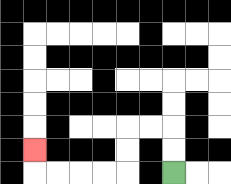{'start': '[7, 7]', 'end': '[1, 6]', 'path_directions': 'U,U,L,L,D,D,L,L,L,L,U', 'path_coordinates': '[[7, 7], [7, 6], [7, 5], [6, 5], [5, 5], [5, 6], [5, 7], [4, 7], [3, 7], [2, 7], [1, 7], [1, 6]]'}